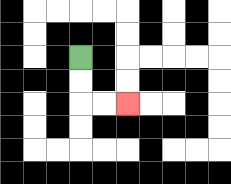{'start': '[3, 2]', 'end': '[5, 4]', 'path_directions': 'D,D,R,R', 'path_coordinates': '[[3, 2], [3, 3], [3, 4], [4, 4], [5, 4]]'}